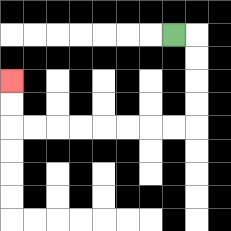{'start': '[7, 1]', 'end': '[0, 3]', 'path_directions': 'R,D,D,D,D,L,L,L,L,L,L,L,L,U,U', 'path_coordinates': '[[7, 1], [8, 1], [8, 2], [8, 3], [8, 4], [8, 5], [7, 5], [6, 5], [5, 5], [4, 5], [3, 5], [2, 5], [1, 5], [0, 5], [0, 4], [0, 3]]'}